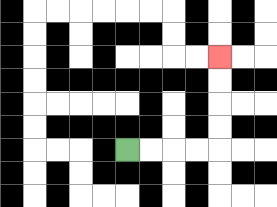{'start': '[5, 6]', 'end': '[9, 2]', 'path_directions': 'R,R,R,R,U,U,U,U', 'path_coordinates': '[[5, 6], [6, 6], [7, 6], [8, 6], [9, 6], [9, 5], [9, 4], [9, 3], [9, 2]]'}